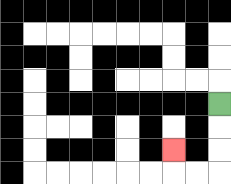{'start': '[9, 4]', 'end': '[7, 6]', 'path_directions': 'D,D,D,L,L,U', 'path_coordinates': '[[9, 4], [9, 5], [9, 6], [9, 7], [8, 7], [7, 7], [7, 6]]'}